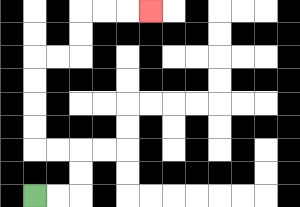{'start': '[1, 8]', 'end': '[6, 0]', 'path_directions': 'R,R,U,U,L,L,U,U,U,U,R,R,U,U,R,R,R', 'path_coordinates': '[[1, 8], [2, 8], [3, 8], [3, 7], [3, 6], [2, 6], [1, 6], [1, 5], [1, 4], [1, 3], [1, 2], [2, 2], [3, 2], [3, 1], [3, 0], [4, 0], [5, 0], [6, 0]]'}